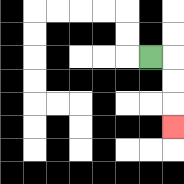{'start': '[6, 2]', 'end': '[7, 5]', 'path_directions': 'R,D,D,D', 'path_coordinates': '[[6, 2], [7, 2], [7, 3], [7, 4], [7, 5]]'}